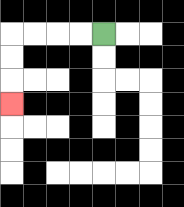{'start': '[4, 1]', 'end': '[0, 4]', 'path_directions': 'L,L,L,L,D,D,D', 'path_coordinates': '[[4, 1], [3, 1], [2, 1], [1, 1], [0, 1], [0, 2], [0, 3], [0, 4]]'}